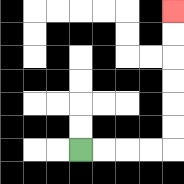{'start': '[3, 6]', 'end': '[7, 0]', 'path_directions': 'R,R,R,R,U,U,U,U,U,U', 'path_coordinates': '[[3, 6], [4, 6], [5, 6], [6, 6], [7, 6], [7, 5], [7, 4], [7, 3], [7, 2], [7, 1], [7, 0]]'}